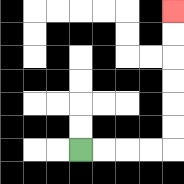{'start': '[3, 6]', 'end': '[7, 0]', 'path_directions': 'R,R,R,R,U,U,U,U,U,U', 'path_coordinates': '[[3, 6], [4, 6], [5, 6], [6, 6], [7, 6], [7, 5], [7, 4], [7, 3], [7, 2], [7, 1], [7, 0]]'}